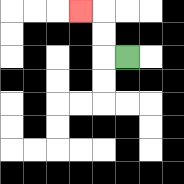{'start': '[5, 2]', 'end': '[3, 0]', 'path_directions': 'L,U,U,L', 'path_coordinates': '[[5, 2], [4, 2], [4, 1], [4, 0], [3, 0]]'}